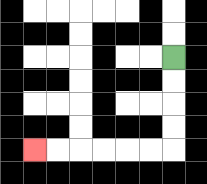{'start': '[7, 2]', 'end': '[1, 6]', 'path_directions': 'D,D,D,D,L,L,L,L,L,L', 'path_coordinates': '[[7, 2], [7, 3], [7, 4], [7, 5], [7, 6], [6, 6], [5, 6], [4, 6], [3, 6], [2, 6], [1, 6]]'}